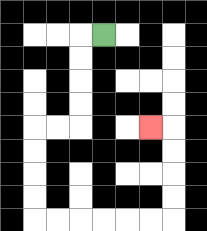{'start': '[4, 1]', 'end': '[6, 5]', 'path_directions': 'L,D,D,D,D,L,L,D,D,D,D,R,R,R,R,R,R,U,U,U,U,L', 'path_coordinates': '[[4, 1], [3, 1], [3, 2], [3, 3], [3, 4], [3, 5], [2, 5], [1, 5], [1, 6], [1, 7], [1, 8], [1, 9], [2, 9], [3, 9], [4, 9], [5, 9], [6, 9], [7, 9], [7, 8], [7, 7], [7, 6], [7, 5], [6, 5]]'}